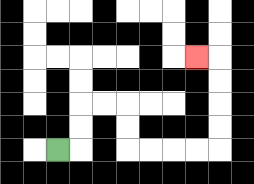{'start': '[2, 6]', 'end': '[8, 2]', 'path_directions': 'R,U,U,R,R,D,D,R,R,R,R,U,U,U,U,L', 'path_coordinates': '[[2, 6], [3, 6], [3, 5], [3, 4], [4, 4], [5, 4], [5, 5], [5, 6], [6, 6], [7, 6], [8, 6], [9, 6], [9, 5], [9, 4], [9, 3], [9, 2], [8, 2]]'}